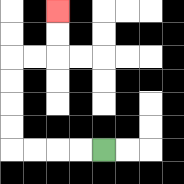{'start': '[4, 6]', 'end': '[2, 0]', 'path_directions': 'L,L,L,L,U,U,U,U,R,R,U,U', 'path_coordinates': '[[4, 6], [3, 6], [2, 6], [1, 6], [0, 6], [0, 5], [0, 4], [0, 3], [0, 2], [1, 2], [2, 2], [2, 1], [2, 0]]'}